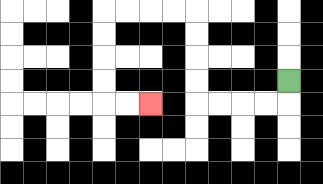{'start': '[12, 3]', 'end': '[6, 4]', 'path_directions': 'D,L,L,L,L,U,U,U,U,L,L,L,L,D,D,D,D,R,R', 'path_coordinates': '[[12, 3], [12, 4], [11, 4], [10, 4], [9, 4], [8, 4], [8, 3], [8, 2], [8, 1], [8, 0], [7, 0], [6, 0], [5, 0], [4, 0], [4, 1], [4, 2], [4, 3], [4, 4], [5, 4], [6, 4]]'}